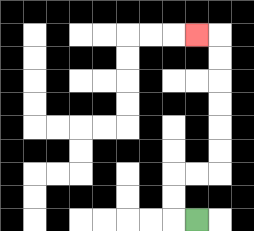{'start': '[8, 9]', 'end': '[8, 1]', 'path_directions': 'L,U,U,R,R,U,U,U,U,U,U,L', 'path_coordinates': '[[8, 9], [7, 9], [7, 8], [7, 7], [8, 7], [9, 7], [9, 6], [9, 5], [9, 4], [9, 3], [9, 2], [9, 1], [8, 1]]'}